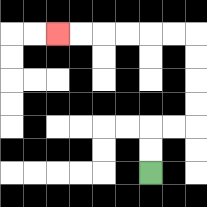{'start': '[6, 7]', 'end': '[2, 1]', 'path_directions': 'U,U,R,R,U,U,U,U,L,L,L,L,L,L', 'path_coordinates': '[[6, 7], [6, 6], [6, 5], [7, 5], [8, 5], [8, 4], [8, 3], [8, 2], [8, 1], [7, 1], [6, 1], [5, 1], [4, 1], [3, 1], [2, 1]]'}